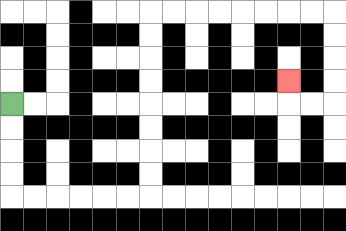{'start': '[0, 4]', 'end': '[12, 3]', 'path_directions': 'D,D,D,D,R,R,R,R,R,R,U,U,U,U,U,U,U,U,R,R,R,R,R,R,R,R,D,D,D,D,L,L,U', 'path_coordinates': '[[0, 4], [0, 5], [0, 6], [0, 7], [0, 8], [1, 8], [2, 8], [3, 8], [4, 8], [5, 8], [6, 8], [6, 7], [6, 6], [6, 5], [6, 4], [6, 3], [6, 2], [6, 1], [6, 0], [7, 0], [8, 0], [9, 0], [10, 0], [11, 0], [12, 0], [13, 0], [14, 0], [14, 1], [14, 2], [14, 3], [14, 4], [13, 4], [12, 4], [12, 3]]'}